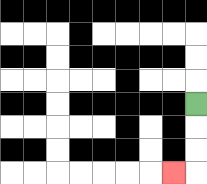{'start': '[8, 4]', 'end': '[7, 7]', 'path_directions': 'D,D,D,L', 'path_coordinates': '[[8, 4], [8, 5], [8, 6], [8, 7], [7, 7]]'}